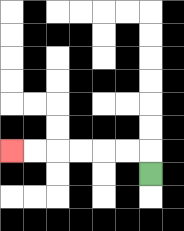{'start': '[6, 7]', 'end': '[0, 6]', 'path_directions': 'U,L,L,L,L,L,L', 'path_coordinates': '[[6, 7], [6, 6], [5, 6], [4, 6], [3, 6], [2, 6], [1, 6], [0, 6]]'}